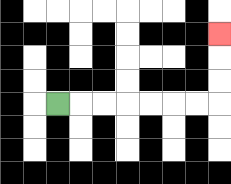{'start': '[2, 4]', 'end': '[9, 1]', 'path_directions': 'R,R,R,R,R,R,R,U,U,U', 'path_coordinates': '[[2, 4], [3, 4], [4, 4], [5, 4], [6, 4], [7, 4], [8, 4], [9, 4], [9, 3], [9, 2], [9, 1]]'}